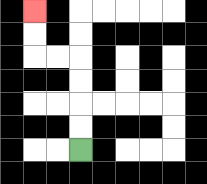{'start': '[3, 6]', 'end': '[1, 0]', 'path_directions': 'U,U,U,U,L,L,U,U', 'path_coordinates': '[[3, 6], [3, 5], [3, 4], [3, 3], [3, 2], [2, 2], [1, 2], [1, 1], [1, 0]]'}